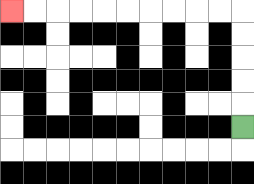{'start': '[10, 5]', 'end': '[0, 0]', 'path_directions': 'U,U,U,U,U,L,L,L,L,L,L,L,L,L,L', 'path_coordinates': '[[10, 5], [10, 4], [10, 3], [10, 2], [10, 1], [10, 0], [9, 0], [8, 0], [7, 0], [6, 0], [5, 0], [4, 0], [3, 0], [2, 0], [1, 0], [0, 0]]'}